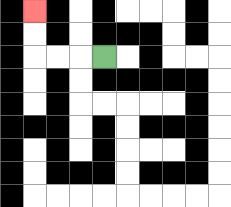{'start': '[4, 2]', 'end': '[1, 0]', 'path_directions': 'L,L,L,U,U', 'path_coordinates': '[[4, 2], [3, 2], [2, 2], [1, 2], [1, 1], [1, 0]]'}